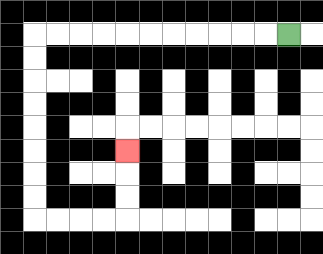{'start': '[12, 1]', 'end': '[5, 6]', 'path_directions': 'L,L,L,L,L,L,L,L,L,L,L,D,D,D,D,D,D,D,D,R,R,R,R,U,U,U', 'path_coordinates': '[[12, 1], [11, 1], [10, 1], [9, 1], [8, 1], [7, 1], [6, 1], [5, 1], [4, 1], [3, 1], [2, 1], [1, 1], [1, 2], [1, 3], [1, 4], [1, 5], [1, 6], [1, 7], [1, 8], [1, 9], [2, 9], [3, 9], [4, 9], [5, 9], [5, 8], [5, 7], [5, 6]]'}